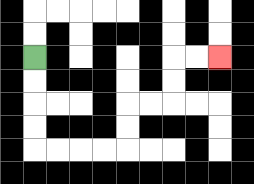{'start': '[1, 2]', 'end': '[9, 2]', 'path_directions': 'D,D,D,D,R,R,R,R,U,U,R,R,U,U,R,R', 'path_coordinates': '[[1, 2], [1, 3], [1, 4], [1, 5], [1, 6], [2, 6], [3, 6], [4, 6], [5, 6], [5, 5], [5, 4], [6, 4], [7, 4], [7, 3], [7, 2], [8, 2], [9, 2]]'}